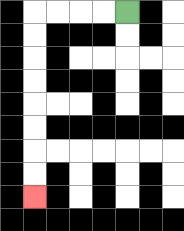{'start': '[5, 0]', 'end': '[1, 8]', 'path_directions': 'L,L,L,L,D,D,D,D,D,D,D,D', 'path_coordinates': '[[5, 0], [4, 0], [3, 0], [2, 0], [1, 0], [1, 1], [1, 2], [1, 3], [1, 4], [1, 5], [1, 6], [1, 7], [1, 8]]'}